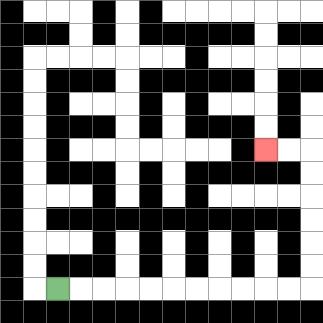{'start': '[2, 12]', 'end': '[11, 6]', 'path_directions': 'R,R,R,R,R,R,R,R,R,R,R,U,U,U,U,U,U,L,L', 'path_coordinates': '[[2, 12], [3, 12], [4, 12], [5, 12], [6, 12], [7, 12], [8, 12], [9, 12], [10, 12], [11, 12], [12, 12], [13, 12], [13, 11], [13, 10], [13, 9], [13, 8], [13, 7], [13, 6], [12, 6], [11, 6]]'}